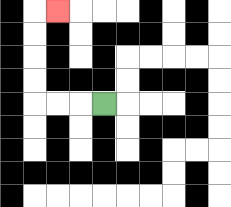{'start': '[4, 4]', 'end': '[2, 0]', 'path_directions': 'L,L,L,U,U,U,U,R', 'path_coordinates': '[[4, 4], [3, 4], [2, 4], [1, 4], [1, 3], [1, 2], [1, 1], [1, 0], [2, 0]]'}